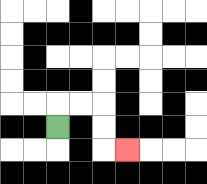{'start': '[2, 5]', 'end': '[5, 6]', 'path_directions': 'U,R,R,D,D,R', 'path_coordinates': '[[2, 5], [2, 4], [3, 4], [4, 4], [4, 5], [4, 6], [5, 6]]'}